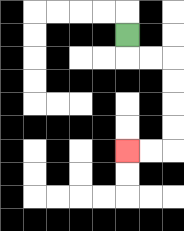{'start': '[5, 1]', 'end': '[5, 6]', 'path_directions': 'D,R,R,D,D,D,D,L,L', 'path_coordinates': '[[5, 1], [5, 2], [6, 2], [7, 2], [7, 3], [7, 4], [7, 5], [7, 6], [6, 6], [5, 6]]'}